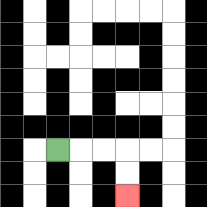{'start': '[2, 6]', 'end': '[5, 8]', 'path_directions': 'R,R,R,D,D', 'path_coordinates': '[[2, 6], [3, 6], [4, 6], [5, 6], [5, 7], [5, 8]]'}